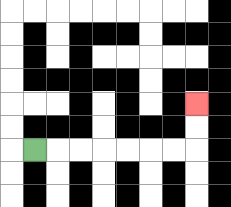{'start': '[1, 6]', 'end': '[8, 4]', 'path_directions': 'R,R,R,R,R,R,R,U,U', 'path_coordinates': '[[1, 6], [2, 6], [3, 6], [4, 6], [5, 6], [6, 6], [7, 6], [8, 6], [8, 5], [8, 4]]'}